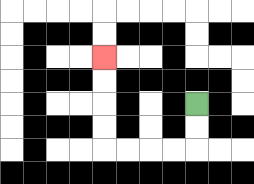{'start': '[8, 4]', 'end': '[4, 2]', 'path_directions': 'D,D,L,L,L,L,U,U,U,U', 'path_coordinates': '[[8, 4], [8, 5], [8, 6], [7, 6], [6, 6], [5, 6], [4, 6], [4, 5], [4, 4], [4, 3], [4, 2]]'}